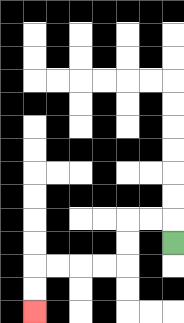{'start': '[7, 10]', 'end': '[1, 13]', 'path_directions': 'U,L,L,D,D,L,L,L,L,D,D', 'path_coordinates': '[[7, 10], [7, 9], [6, 9], [5, 9], [5, 10], [5, 11], [4, 11], [3, 11], [2, 11], [1, 11], [1, 12], [1, 13]]'}